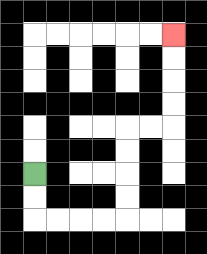{'start': '[1, 7]', 'end': '[7, 1]', 'path_directions': 'D,D,R,R,R,R,U,U,U,U,R,R,U,U,U,U', 'path_coordinates': '[[1, 7], [1, 8], [1, 9], [2, 9], [3, 9], [4, 9], [5, 9], [5, 8], [5, 7], [5, 6], [5, 5], [6, 5], [7, 5], [7, 4], [7, 3], [7, 2], [7, 1]]'}